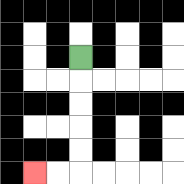{'start': '[3, 2]', 'end': '[1, 7]', 'path_directions': 'D,D,D,D,D,L,L', 'path_coordinates': '[[3, 2], [3, 3], [3, 4], [3, 5], [3, 6], [3, 7], [2, 7], [1, 7]]'}